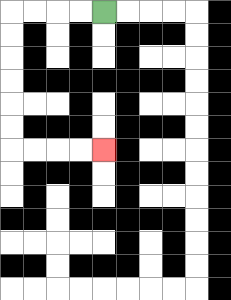{'start': '[4, 0]', 'end': '[4, 6]', 'path_directions': 'L,L,L,L,D,D,D,D,D,D,R,R,R,R', 'path_coordinates': '[[4, 0], [3, 0], [2, 0], [1, 0], [0, 0], [0, 1], [0, 2], [0, 3], [0, 4], [0, 5], [0, 6], [1, 6], [2, 6], [3, 6], [4, 6]]'}